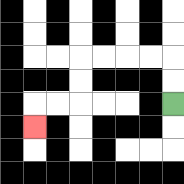{'start': '[7, 4]', 'end': '[1, 5]', 'path_directions': 'U,U,L,L,L,L,D,D,L,L,D', 'path_coordinates': '[[7, 4], [7, 3], [7, 2], [6, 2], [5, 2], [4, 2], [3, 2], [3, 3], [3, 4], [2, 4], [1, 4], [1, 5]]'}